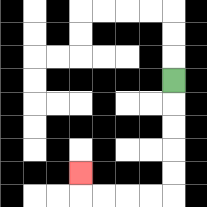{'start': '[7, 3]', 'end': '[3, 7]', 'path_directions': 'D,D,D,D,D,L,L,L,L,U', 'path_coordinates': '[[7, 3], [7, 4], [7, 5], [7, 6], [7, 7], [7, 8], [6, 8], [5, 8], [4, 8], [3, 8], [3, 7]]'}